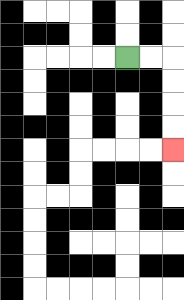{'start': '[5, 2]', 'end': '[7, 6]', 'path_directions': 'R,R,D,D,D,D', 'path_coordinates': '[[5, 2], [6, 2], [7, 2], [7, 3], [7, 4], [7, 5], [7, 6]]'}